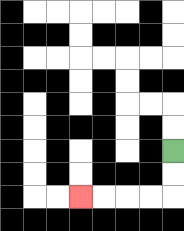{'start': '[7, 6]', 'end': '[3, 8]', 'path_directions': 'D,D,L,L,L,L', 'path_coordinates': '[[7, 6], [7, 7], [7, 8], [6, 8], [5, 8], [4, 8], [3, 8]]'}